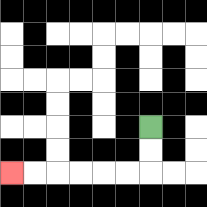{'start': '[6, 5]', 'end': '[0, 7]', 'path_directions': 'D,D,L,L,L,L,L,L', 'path_coordinates': '[[6, 5], [6, 6], [6, 7], [5, 7], [4, 7], [3, 7], [2, 7], [1, 7], [0, 7]]'}